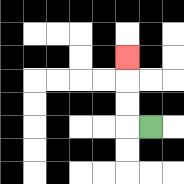{'start': '[6, 5]', 'end': '[5, 2]', 'path_directions': 'L,U,U,U', 'path_coordinates': '[[6, 5], [5, 5], [5, 4], [5, 3], [5, 2]]'}